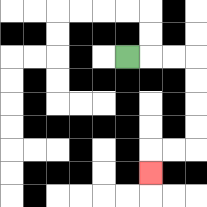{'start': '[5, 2]', 'end': '[6, 7]', 'path_directions': 'R,R,R,D,D,D,D,L,L,D', 'path_coordinates': '[[5, 2], [6, 2], [7, 2], [8, 2], [8, 3], [8, 4], [8, 5], [8, 6], [7, 6], [6, 6], [6, 7]]'}